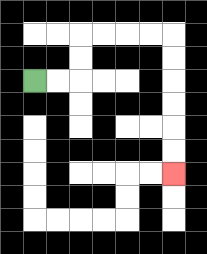{'start': '[1, 3]', 'end': '[7, 7]', 'path_directions': 'R,R,U,U,R,R,R,R,D,D,D,D,D,D', 'path_coordinates': '[[1, 3], [2, 3], [3, 3], [3, 2], [3, 1], [4, 1], [5, 1], [6, 1], [7, 1], [7, 2], [7, 3], [7, 4], [7, 5], [7, 6], [7, 7]]'}